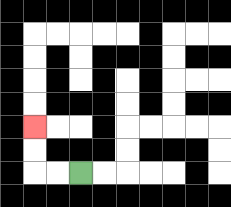{'start': '[3, 7]', 'end': '[1, 5]', 'path_directions': 'L,L,U,U', 'path_coordinates': '[[3, 7], [2, 7], [1, 7], [1, 6], [1, 5]]'}